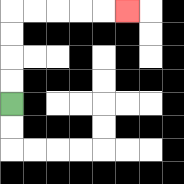{'start': '[0, 4]', 'end': '[5, 0]', 'path_directions': 'U,U,U,U,R,R,R,R,R', 'path_coordinates': '[[0, 4], [0, 3], [0, 2], [0, 1], [0, 0], [1, 0], [2, 0], [3, 0], [4, 0], [5, 0]]'}